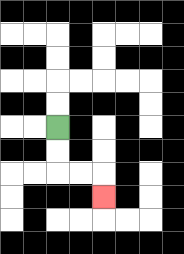{'start': '[2, 5]', 'end': '[4, 8]', 'path_directions': 'D,D,R,R,D', 'path_coordinates': '[[2, 5], [2, 6], [2, 7], [3, 7], [4, 7], [4, 8]]'}